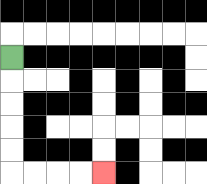{'start': '[0, 2]', 'end': '[4, 7]', 'path_directions': 'D,D,D,D,D,R,R,R,R', 'path_coordinates': '[[0, 2], [0, 3], [0, 4], [0, 5], [0, 6], [0, 7], [1, 7], [2, 7], [3, 7], [4, 7]]'}